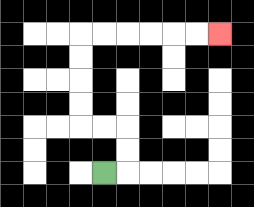{'start': '[4, 7]', 'end': '[9, 1]', 'path_directions': 'R,U,U,L,L,U,U,U,U,R,R,R,R,R,R', 'path_coordinates': '[[4, 7], [5, 7], [5, 6], [5, 5], [4, 5], [3, 5], [3, 4], [3, 3], [3, 2], [3, 1], [4, 1], [5, 1], [6, 1], [7, 1], [8, 1], [9, 1]]'}